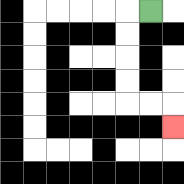{'start': '[6, 0]', 'end': '[7, 5]', 'path_directions': 'L,D,D,D,D,R,R,D', 'path_coordinates': '[[6, 0], [5, 0], [5, 1], [5, 2], [5, 3], [5, 4], [6, 4], [7, 4], [7, 5]]'}